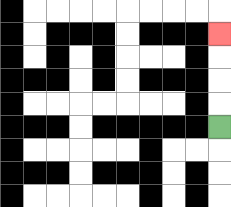{'start': '[9, 5]', 'end': '[9, 1]', 'path_directions': 'U,U,U,U', 'path_coordinates': '[[9, 5], [9, 4], [9, 3], [9, 2], [9, 1]]'}